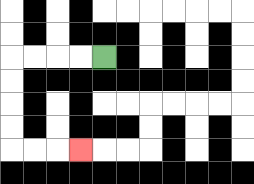{'start': '[4, 2]', 'end': '[3, 6]', 'path_directions': 'L,L,L,L,D,D,D,D,R,R,R', 'path_coordinates': '[[4, 2], [3, 2], [2, 2], [1, 2], [0, 2], [0, 3], [0, 4], [0, 5], [0, 6], [1, 6], [2, 6], [3, 6]]'}